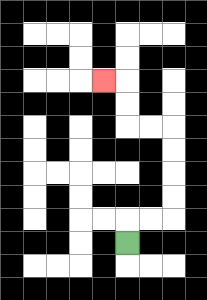{'start': '[5, 10]', 'end': '[4, 3]', 'path_directions': 'U,R,R,U,U,U,U,L,L,U,U,L', 'path_coordinates': '[[5, 10], [5, 9], [6, 9], [7, 9], [7, 8], [7, 7], [7, 6], [7, 5], [6, 5], [5, 5], [5, 4], [5, 3], [4, 3]]'}